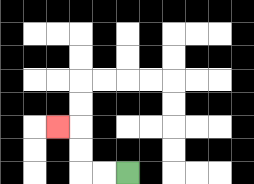{'start': '[5, 7]', 'end': '[2, 5]', 'path_directions': 'L,L,U,U,L', 'path_coordinates': '[[5, 7], [4, 7], [3, 7], [3, 6], [3, 5], [2, 5]]'}